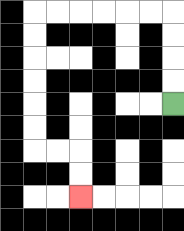{'start': '[7, 4]', 'end': '[3, 8]', 'path_directions': 'U,U,U,U,L,L,L,L,L,L,D,D,D,D,D,D,R,R,D,D', 'path_coordinates': '[[7, 4], [7, 3], [7, 2], [7, 1], [7, 0], [6, 0], [5, 0], [4, 0], [3, 0], [2, 0], [1, 0], [1, 1], [1, 2], [1, 3], [1, 4], [1, 5], [1, 6], [2, 6], [3, 6], [3, 7], [3, 8]]'}